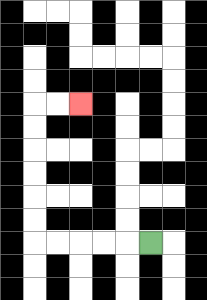{'start': '[6, 10]', 'end': '[3, 4]', 'path_directions': 'L,L,L,L,L,U,U,U,U,U,U,R,R', 'path_coordinates': '[[6, 10], [5, 10], [4, 10], [3, 10], [2, 10], [1, 10], [1, 9], [1, 8], [1, 7], [1, 6], [1, 5], [1, 4], [2, 4], [3, 4]]'}